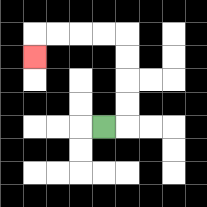{'start': '[4, 5]', 'end': '[1, 2]', 'path_directions': 'R,U,U,U,U,L,L,L,L,D', 'path_coordinates': '[[4, 5], [5, 5], [5, 4], [5, 3], [5, 2], [5, 1], [4, 1], [3, 1], [2, 1], [1, 1], [1, 2]]'}